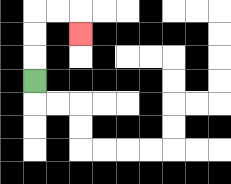{'start': '[1, 3]', 'end': '[3, 1]', 'path_directions': 'U,U,U,R,R,D', 'path_coordinates': '[[1, 3], [1, 2], [1, 1], [1, 0], [2, 0], [3, 0], [3, 1]]'}